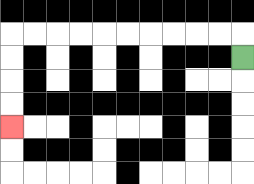{'start': '[10, 2]', 'end': '[0, 5]', 'path_directions': 'U,L,L,L,L,L,L,L,L,L,L,D,D,D,D', 'path_coordinates': '[[10, 2], [10, 1], [9, 1], [8, 1], [7, 1], [6, 1], [5, 1], [4, 1], [3, 1], [2, 1], [1, 1], [0, 1], [0, 2], [0, 3], [0, 4], [0, 5]]'}